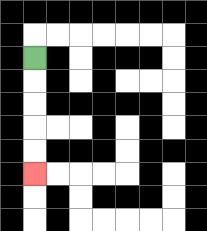{'start': '[1, 2]', 'end': '[1, 7]', 'path_directions': 'D,D,D,D,D', 'path_coordinates': '[[1, 2], [1, 3], [1, 4], [1, 5], [1, 6], [1, 7]]'}